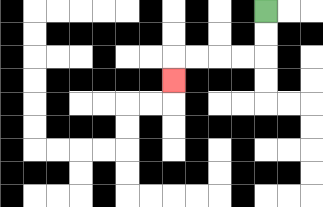{'start': '[11, 0]', 'end': '[7, 3]', 'path_directions': 'D,D,L,L,L,L,D', 'path_coordinates': '[[11, 0], [11, 1], [11, 2], [10, 2], [9, 2], [8, 2], [7, 2], [7, 3]]'}